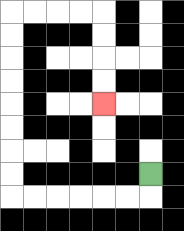{'start': '[6, 7]', 'end': '[4, 4]', 'path_directions': 'D,L,L,L,L,L,L,U,U,U,U,U,U,U,U,R,R,R,R,D,D,D,D', 'path_coordinates': '[[6, 7], [6, 8], [5, 8], [4, 8], [3, 8], [2, 8], [1, 8], [0, 8], [0, 7], [0, 6], [0, 5], [0, 4], [0, 3], [0, 2], [0, 1], [0, 0], [1, 0], [2, 0], [3, 0], [4, 0], [4, 1], [4, 2], [4, 3], [4, 4]]'}